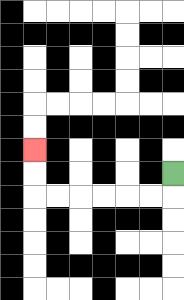{'start': '[7, 7]', 'end': '[1, 6]', 'path_directions': 'D,L,L,L,L,L,L,U,U', 'path_coordinates': '[[7, 7], [7, 8], [6, 8], [5, 8], [4, 8], [3, 8], [2, 8], [1, 8], [1, 7], [1, 6]]'}